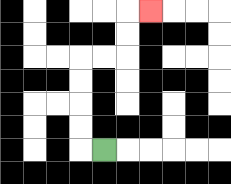{'start': '[4, 6]', 'end': '[6, 0]', 'path_directions': 'L,U,U,U,U,R,R,U,U,R', 'path_coordinates': '[[4, 6], [3, 6], [3, 5], [3, 4], [3, 3], [3, 2], [4, 2], [5, 2], [5, 1], [5, 0], [6, 0]]'}